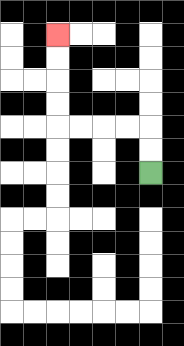{'start': '[6, 7]', 'end': '[2, 1]', 'path_directions': 'U,U,L,L,L,L,U,U,U,U', 'path_coordinates': '[[6, 7], [6, 6], [6, 5], [5, 5], [4, 5], [3, 5], [2, 5], [2, 4], [2, 3], [2, 2], [2, 1]]'}